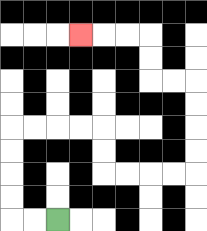{'start': '[2, 9]', 'end': '[3, 1]', 'path_directions': 'L,L,U,U,U,U,R,R,R,R,D,D,R,R,R,R,U,U,U,U,L,L,U,U,L,L,L', 'path_coordinates': '[[2, 9], [1, 9], [0, 9], [0, 8], [0, 7], [0, 6], [0, 5], [1, 5], [2, 5], [3, 5], [4, 5], [4, 6], [4, 7], [5, 7], [6, 7], [7, 7], [8, 7], [8, 6], [8, 5], [8, 4], [8, 3], [7, 3], [6, 3], [6, 2], [6, 1], [5, 1], [4, 1], [3, 1]]'}